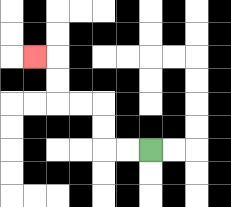{'start': '[6, 6]', 'end': '[1, 2]', 'path_directions': 'L,L,U,U,L,L,U,U,L', 'path_coordinates': '[[6, 6], [5, 6], [4, 6], [4, 5], [4, 4], [3, 4], [2, 4], [2, 3], [2, 2], [1, 2]]'}